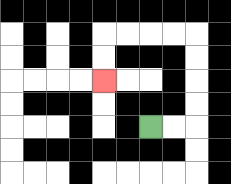{'start': '[6, 5]', 'end': '[4, 3]', 'path_directions': 'R,R,U,U,U,U,L,L,L,L,D,D', 'path_coordinates': '[[6, 5], [7, 5], [8, 5], [8, 4], [8, 3], [8, 2], [8, 1], [7, 1], [6, 1], [5, 1], [4, 1], [4, 2], [4, 3]]'}